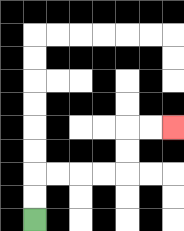{'start': '[1, 9]', 'end': '[7, 5]', 'path_directions': 'U,U,R,R,R,R,U,U,R,R', 'path_coordinates': '[[1, 9], [1, 8], [1, 7], [2, 7], [3, 7], [4, 7], [5, 7], [5, 6], [5, 5], [6, 5], [7, 5]]'}